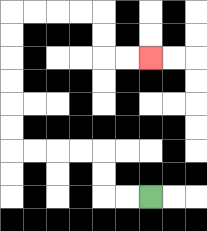{'start': '[6, 8]', 'end': '[6, 2]', 'path_directions': 'L,L,U,U,L,L,L,L,U,U,U,U,U,U,R,R,R,R,D,D,R,R', 'path_coordinates': '[[6, 8], [5, 8], [4, 8], [4, 7], [4, 6], [3, 6], [2, 6], [1, 6], [0, 6], [0, 5], [0, 4], [0, 3], [0, 2], [0, 1], [0, 0], [1, 0], [2, 0], [3, 0], [4, 0], [4, 1], [4, 2], [5, 2], [6, 2]]'}